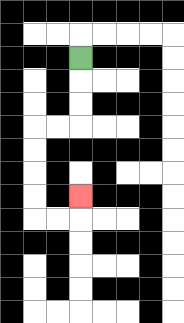{'start': '[3, 2]', 'end': '[3, 8]', 'path_directions': 'D,D,D,L,L,D,D,D,D,R,R,U', 'path_coordinates': '[[3, 2], [3, 3], [3, 4], [3, 5], [2, 5], [1, 5], [1, 6], [1, 7], [1, 8], [1, 9], [2, 9], [3, 9], [3, 8]]'}